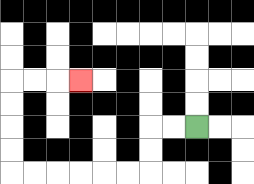{'start': '[8, 5]', 'end': '[3, 3]', 'path_directions': 'L,L,D,D,L,L,L,L,L,L,U,U,U,U,R,R,R', 'path_coordinates': '[[8, 5], [7, 5], [6, 5], [6, 6], [6, 7], [5, 7], [4, 7], [3, 7], [2, 7], [1, 7], [0, 7], [0, 6], [0, 5], [0, 4], [0, 3], [1, 3], [2, 3], [3, 3]]'}